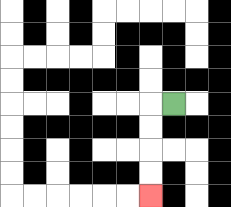{'start': '[7, 4]', 'end': '[6, 8]', 'path_directions': 'L,D,D,D,D', 'path_coordinates': '[[7, 4], [6, 4], [6, 5], [6, 6], [6, 7], [6, 8]]'}